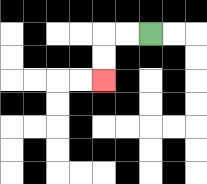{'start': '[6, 1]', 'end': '[4, 3]', 'path_directions': 'L,L,D,D', 'path_coordinates': '[[6, 1], [5, 1], [4, 1], [4, 2], [4, 3]]'}